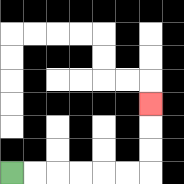{'start': '[0, 7]', 'end': '[6, 4]', 'path_directions': 'R,R,R,R,R,R,U,U,U', 'path_coordinates': '[[0, 7], [1, 7], [2, 7], [3, 7], [4, 7], [5, 7], [6, 7], [6, 6], [6, 5], [6, 4]]'}